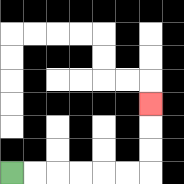{'start': '[0, 7]', 'end': '[6, 4]', 'path_directions': 'R,R,R,R,R,R,U,U,U', 'path_coordinates': '[[0, 7], [1, 7], [2, 7], [3, 7], [4, 7], [5, 7], [6, 7], [6, 6], [6, 5], [6, 4]]'}